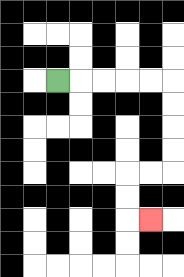{'start': '[2, 3]', 'end': '[6, 9]', 'path_directions': 'R,R,R,R,R,D,D,D,D,L,L,D,D,R', 'path_coordinates': '[[2, 3], [3, 3], [4, 3], [5, 3], [6, 3], [7, 3], [7, 4], [7, 5], [7, 6], [7, 7], [6, 7], [5, 7], [5, 8], [5, 9], [6, 9]]'}